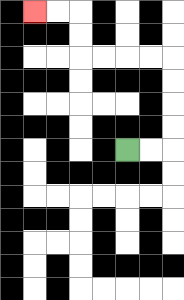{'start': '[5, 6]', 'end': '[1, 0]', 'path_directions': 'R,R,U,U,U,U,L,L,L,L,U,U,L,L', 'path_coordinates': '[[5, 6], [6, 6], [7, 6], [7, 5], [7, 4], [7, 3], [7, 2], [6, 2], [5, 2], [4, 2], [3, 2], [3, 1], [3, 0], [2, 0], [1, 0]]'}